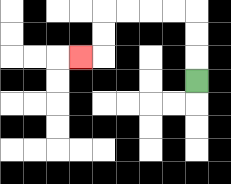{'start': '[8, 3]', 'end': '[3, 2]', 'path_directions': 'U,U,U,L,L,L,L,D,D,L', 'path_coordinates': '[[8, 3], [8, 2], [8, 1], [8, 0], [7, 0], [6, 0], [5, 0], [4, 0], [4, 1], [4, 2], [3, 2]]'}